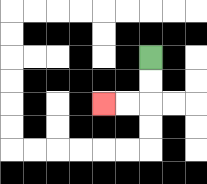{'start': '[6, 2]', 'end': '[4, 4]', 'path_directions': 'D,D,L,L', 'path_coordinates': '[[6, 2], [6, 3], [6, 4], [5, 4], [4, 4]]'}